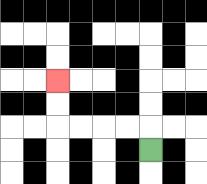{'start': '[6, 6]', 'end': '[2, 3]', 'path_directions': 'U,L,L,L,L,U,U', 'path_coordinates': '[[6, 6], [6, 5], [5, 5], [4, 5], [3, 5], [2, 5], [2, 4], [2, 3]]'}